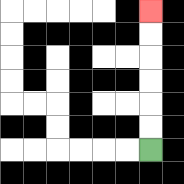{'start': '[6, 6]', 'end': '[6, 0]', 'path_directions': 'U,U,U,U,U,U', 'path_coordinates': '[[6, 6], [6, 5], [6, 4], [6, 3], [6, 2], [6, 1], [6, 0]]'}